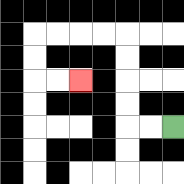{'start': '[7, 5]', 'end': '[3, 3]', 'path_directions': 'L,L,U,U,U,U,L,L,L,L,D,D,R,R', 'path_coordinates': '[[7, 5], [6, 5], [5, 5], [5, 4], [5, 3], [5, 2], [5, 1], [4, 1], [3, 1], [2, 1], [1, 1], [1, 2], [1, 3], [2, 3], [3, 3]]'}